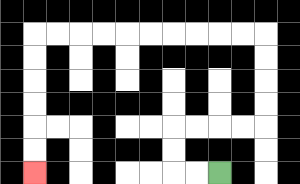{'start': '[9, 7]', 'end': '[1, 7]', 'path_directions': 'L,L,U,U,R,R,R,R,U,U,U,U,L,L,L,L,L,L,L,L,L,L,D,D,D,D,D,D', 'path_coordinates': '[[9, 7], [8, 7], [7, 7], [7, 6], [7, 5], [8, 5], [9, 5], [10, 5], [11, 5], [11, 4], [11, 3], [11, 2], [11, 1], [10, 1], [9, 1], [8, 1], [7, 1], [6, 1], [5, 1], [4, 1], [3, 1], [2, 1], [1, 1], [1, 2], [1, 3], [1, 4], [1, 5], [1, 6], [1, 7]]'}